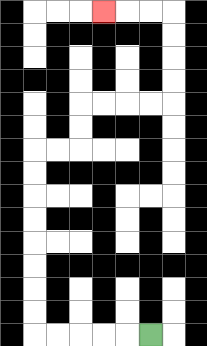{'start': '[6, 14]', 'end': '[4, 0]', 'path_directions': 'L,L,L,L,L,U,U,U,U,U,U,U,U,R,R,U,U,R,R,R,R,U,U,U,U,L,L,L', 'path_coordinates': '[[6, 14], [5, 14], [4, 14], [3, 14], [2, 14], [1, 14], [1, 13], [1, 12], [1, 11], [1, 10], [1, 9], [1, 8], [1, 7], [1, 6], [2, 6], [3, 6], [3, 5], [3, 4], [4, 4], [5, 4], [6, 4], [7, 4], [7, 3], [7, 2], [7, 1], [7, 0], [6, 0], [5, 0], [4, 0]]'}